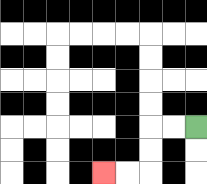{'start': '[8, 5]', 'end': '[4, 7]', 'path_directions': 'L,L,D,D,L,L', 'path_coordinates': '[[8, 5], [7, 5], [6, 5], [6, 6], [6, 7], [5, 7], [4, 7]]'}